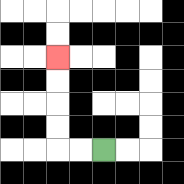{'start': '[4, 6]', 'end': '[2, 2]', 'path_directions': 'L,L,U,U,U,U', 'path_coordinates': '[[4, 6], [3, 6], [2, 6], [2, 5], [2, 4], [2, 3], [2, 2]]'}